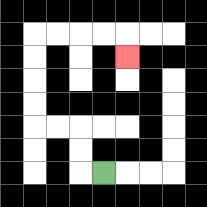{'start': '[4, 7]', 'end': '[5, 2]', 'path_directions': 'L,U,U,L,L,U,U,U,U,R,R,R,R,D', 'path_coordinates': '[[4, 7], [3, 7], [3, 6], [3, 5], [2, 5], [1, 5], [1, 4], [1, 3], [1, 2], [1, 1], [2, 1], [3, 1], [4, 1], [5, 1], [5, 2]]'}